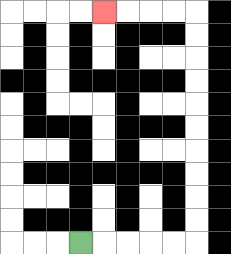{'start': '[3, 10]', 'end': '[4, 0]', 'path_directions': 'R,R,R,R,R,U,U,U,U,U,U,U,U,U,U,L,L,L,L', 'path_coordinates': '[[3, 10], [4, 10], [5, 10], [6, 10], [7, 10], [8, 10], [8, 9], [8, 8], [8, 7], [8, 6], [8, 5], [8, 4], [8, 3], [8, 2], [8, 1], [8, 0], [7, 0], [6, 0], [5, 0], [4, 0]]'}